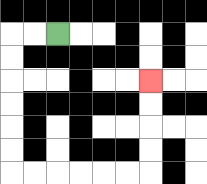{'start': '[2, 1]', 'end': '[6, 3]', 'path_directions': 'L,L,D,D,D,D,D,D,R,R,R,R,R,R,U,U,U,U', 'path_coordinates': '[[2, 1], [1, 1], [0, 1], [0, 2], [0, 3], [0, 4], [0, 5], [0, 6], [0, 7], [1, 7], [2, 7], [3, 7], [4, 7], [5, 7], [6, 7], [6, 6], [6, 5], [6, 4], [6, 3]]'}